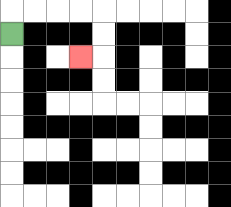{'start': '[0, 1]', 'end': '[3, 2]', 'path_directions': 'U,R,R,R,R,D,D,L', 'path_coordinates': '[[0, 1], [0, 0], [1, 0], [2, 0], [3, 0], [4, 0], [4, 1], [4, 2], [3, 2]]'}